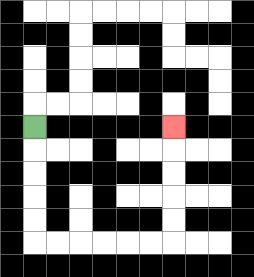{'start': '[1, 5]', 'end': '[7, 5]', 'path_directions': 'D,D,D,D,D,R,R,R,R,R,R,U,U,U,U,U', 'path_coordinates': '[[1, 5], [1, 6], [1, 7], [1, 8], [1, 9], [1, 10], [2, 10], [3, 10], [4, 10], [5, 10], [6, 10], [7, 10], [7, 9], [7, 8], [7, 7], [7, 6], [7, 5]]'}